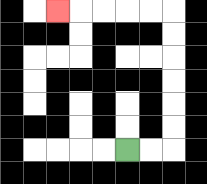{'start': '[5, 6]', 'end': '[2, 0]', 'path_directions': 'R,R,U,U,U,U,U,U,L,L,L,L,L', 'path_coordinates': '[[5, 6], [6, 6], [7, 6], [7, 5], [7, 4], [7, 3], [7, 2], [7, 1], [7, 0], [6, 0], [5, 0], [4, 0], [3, 0], [2, 0]]'}